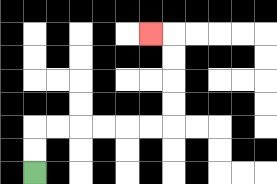{'start': '[1, 7]', 'end': '[6, 1]', 'path_directions': 'U,U,R,R,R,R,R,R,U,U,U,U,L', 'path_coordinates': '[[1, 7], [1, 6], [1, 5], [2, 5], [3, 5], [4, 5], [5, 5], [6, 5], [7, 5], [7, 4], [7, 3], [7, 2], [7, 1], [6, 1]]'}